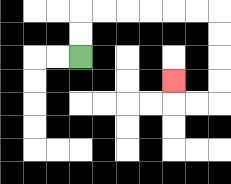{'start': '[3, 2]', 'end': '[7, 3]', 'path_directions': 'U,U,R,R,R,R,R,R,D,D,D,D,L,L,U', 'path_coordinates': '[[3, 2], [3, 1], [3, 0], [4, 0], [5, 0], [6, 0], [7, 0], [8, 0], [9, 0], [9, 1], [9, 2], [9, 3], [9, 4], [8, 4], [7, 4], [7, 3]]'}